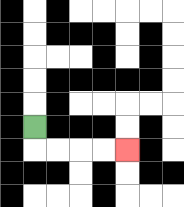{'start': '[1, 5]', 'end': '[5, 6]', 'path_directions': 'D,R,R,R,R', 'path_coordinates': '[[1, 5], [1, 6], [2, 6], [3, 6], [4, 6], [5, 6]]'}